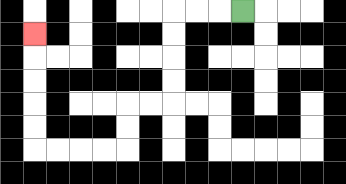{'start': '[10, 0]', 'end': '[1, 1]', 'path_directions': 'L,L,L,D,D,D,D,L,L,D,D,L,L,L,L,U,U,U,U,U', 'path_coordinates': '[[10, 0], [9, 0], [8, 0], [7, 0], [7, 1], [7, 2], [7, 3], [7, 4], [6, 4], [5, 4], [5, 5], [5, 6], [4, 6], [3, 6], [2, 6], [1, 6], [1, 5], [1, 4], [1, 3], [1, 2], [1, 1]]'}